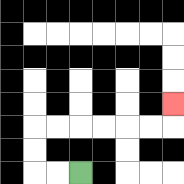{'start': '[3, 7]', 'end': '[7, 4]', 'path_directions': 'L,L,U,U,R,R,R,R,R,R,U', 'path_coordinates': '[[3, 7], [2, 7], [1, 7], [1, 6], [1, 5], [2, 5], [3, 5], [4, 5], [5, 5], [6, 5], [7, 5], [7, 4]]'}